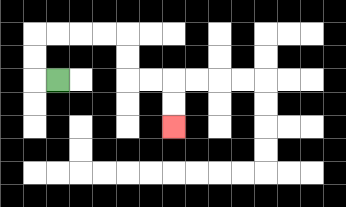{'start': '[2, 3]', 'end': '[7, 5]', 'path_directions': 'L,U,U,R,R,R,R,D,D,R,R,D,D', 'path_coordinates': '[[2, 3], [1, 3], [1, 2], [1, 1], [2, 1], [3, 1], [4, 1], [5, 1], [5, 2], [5, 3], [6, 3], [7, 3], [7, 4], [7, 5]]'}